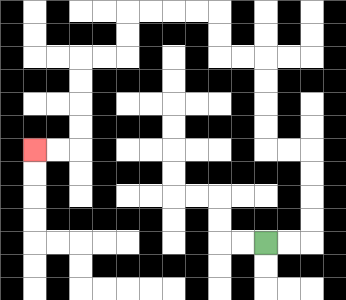{'start': '[11, 10]', 'end': '[1, 6]', 'path_directions': 'R,R,U,U,U,U,L,L,U,U,U,U,L,L,U,U,L,L,L,L,D,D,L,L,D,D,D,D,L,L', 'path_coordinates': '[[11, 10], [12, 10], [13, 10], [13, 9], [13, 8], [13, 7], [13, 6], [12, 6], [11, 6], [11, 5], [11, 4], [11, 3], [11, 2], [10, 2], [9, 2], [9, 1], [9, 0], [8, 0], [7, 0], [6, 0], [5, 0], [5, 1], [5, 2], [4, 2], [3, 2], [3, 3], [3, 4], [3, 5], [3, 6], [2, 6], [1, 6]]'}